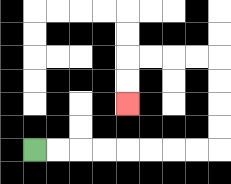{'start': '[1, 6]', 'end': '[5, 4]', 'path_directions': 'R,R,R,R,R,R,R,R,U,U,U,U,L,L,L,L,D,D', 'path_coordinates': '[[1, 6], [2, 6], [3, 6], [4, 6], [5, 6], [6, 6], [7, 6], [8, 6], [9, 6], [9, 5], [9, 4], [9, 3], [9, 2], [8, 2], [7, 2], [6, 2], [5, 2], [5, 3], [5, 4]]'}